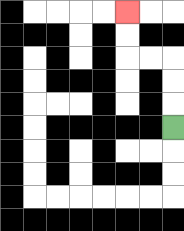{'start': '[7, 5]', 'end': '[5, 0]', 'path_directions': 'U,U,U,L,L,U,U', 'path_coordinates': '[[7, 5], [7, 4], [7, 3], [7, 2], [6, 2], [5, 2], [5, 1], [5, 0]]'}